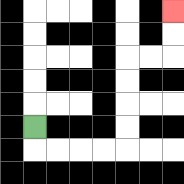{'start': '[1, 5]', 'end': '[7, 0]', 'path_directions': 'D,R,R,R,R,U,U,U,U,R,R,U,U', 'path_coordinates': '[[1, 5], [1, 6], [2, 6], [3, 6], [4, 6], [5, 6], [5, 5], [5, 4], [5, 3], [5, 2], [6, 2], [7, 2], [7, 1], [7, 0]]'}